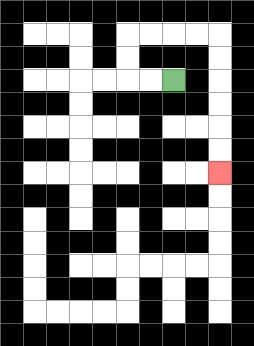{'start': '[7, 3]', 'end': '[9, 7]', 'path_directions': 'L,L,U,U,R,R,R,R,D,D,D,D,D,D', 'path_coordinates': '[[7, 3], [6, 3], [5, 3], [5, 2], [5, 1], [6, 1], [7, 1], [8, 1], [9, 1], [9, 2], [9, 3], [9, 4], [9, 5], [9, 6], [9, 7]]'}